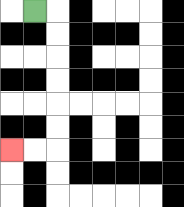{'start': '[1, 0]', 'end': '[0, 6]', 'path_directions': 'R,D,D,D,D,D,D,L,L', 'path_coordinates': '[[1, 0], [2, 0], [2, 1], [2, 2], [2, 3], [2, 4], [2, 5], [2, 6], [1, 6], [0, 6]]'}